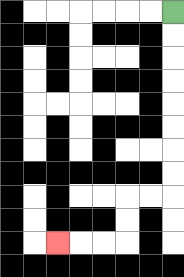{'start': '[7, 0]', 'end': '[2, 10]', 'path_directions': 'D,D,D,D,D,D,D,D,L,L,D,D,L,L,L', 'path_coordinates': '[[7, 0], [7, 1], [7, 2], [7, 3], [7, 4], [7, 5], [7, 6], [7, 7], [7, 8], [6, 8], [5, 8], [5, 9], [5, 10], [4, 10], [3, 10], [2, 10]]'}